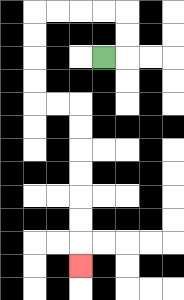{'start': '[4, 2]', 'end': '[3, 11]', 'path_directions': 'R,U,U,L,L,L,L,D,D,D,D,R,R,D,D,D,D,D,D,D', 'path_coordinates': '[[4, 2], [5, 2], [5, 1], [5, 0], [4, 0], [3, 0], [2, 0], [1, 0], [1, 1], [1, 2], [1, 3], [1, 4], [2, 4], [3, 4], [3, 5], [3, 6], [3, 7], [3, 8], [3, 9], [3, 10], [3, 11]]'}